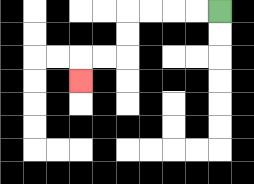{'start': '[9, 0]', 'end': '[3, 3]', 'path_directions': 'L,L,L,L,D,D,L,L,D', 'path_coordinates': '[[9, 0], [8, 0], [7, 0], [6, 0], [5, 0], [5, 1], [5, 2], [4, 2], [3, 2], [3, 3]]'}